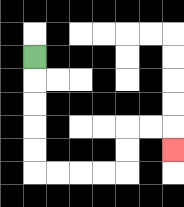{'start': '[1, 2]', 'end': '[7, 6]', 'path_directions': 'D,D,D,D,D,R,R,R,R,U,U,R,R,D', 'path_coordinates': '[[1, 2], [1, 3], [1, 4], [1, 5], [1, 6], [1, 7], [2, 7], [3, 7], [4, 7], [5, 7], [5, 6], [5, 5], [6, 5], [7, 5], [7, 6]]'}